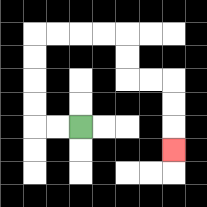{'start': '[3, 5]', 'end': '[7, 6]', 'path_directions': 'L,L,U,U,U,U,R,R,R,R,D,D,R,R,D,D,D', 'path_coordinates': '[[3, 5], [2, 5], [1, 5], [1, 4], [1, 3], [1, 2], [1, 1], [2, 1], [3, 1], [4, 1], [5, 1], [5, 2], [5, 3], [6, 3], [7, 3], [7, 4], [7, 5], [7, 6]]'}